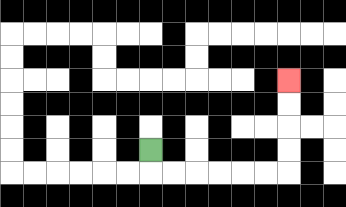{'start': '[6, 6]', 'end': '[12, 3]', 'path_directions': 'D,R,R,R,R,R,R,U,U,U,U', 'path_coordinates': '[[6, 6], [6, 7], [7, 7], [8, 7], [9, 7], [10, 7], [11, 7], [12, 7], [12, 6], [12, 5], [12, 4], [12, 3]]'}